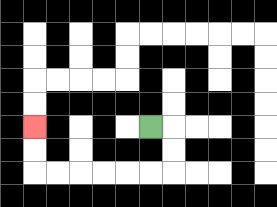{'start': '[6, 5]', 'end': '[1, 5]', 'path_directions': 'R,D,D,L,L,L,L,L,L,U,U', 'path_coordinates': '[[6, 5], [7, 5], [7, 6], [7, 7], [6, 7], [5, 7], [4, 7], [3, 7], [2, 7], [1, 7], [1, 6], [1, 5]]'}